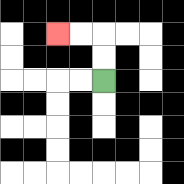{'start': '[4, 3]', 'end': '[2, 1]', 'path_directions': 'U,U,L,L', 'path_coordinates': '[[4, 3], [4, 2], [4, 1], [3, 1], [2, 1]]'}